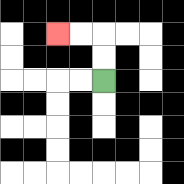{'start': '[4, 3]', 'end': '[2, 1]', 'path_directions': 'U,U,L,L', 'path_coordinates': '[[4, 3], [4, 2], [4, 1], [3, 1], [2, 1]]'}